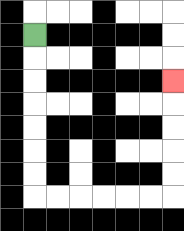{'start': '[1, 1]', 'end': '[7, 3]', 'path_directions': 'D,D,D,D,D,D,D,R,R,R,R,R,R,U,U,U,U,U', 'path_coordinates': '[[1, 1], [1, 2], [1, 3], [1, 4], [1, 5], [1, 6], [1, 7], [1, 8], [2, 8], [3, 8], [4, 8], [5, 8], [6, 8], [7, 8], [7, 7], [7, 6], [7, 5], [7, 4], [7, 3]]'}